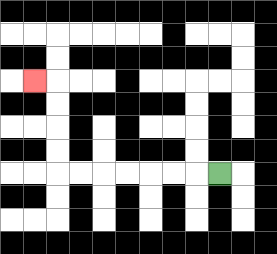{'start': '[9, 7]', 'end': '[1, 3]', 'path_directions': 'L,L,L,L,L,L,L,U,U,U,U,L', 'path_coordinates': '[[9, 7], [8, 7], [7, 7], [6, 7], [5, 7], [4, 7], [3, 7], [2, 7], [2, 6], [2, 5], [2, 4], [2, 3], [1, 3]]'}